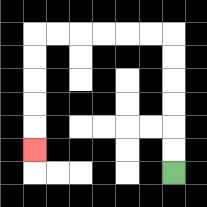{'start': '[7, 7]', 'end': '[1, 6]', 'path_directions': 'U,U,U,U,U,U,L,L,L,L,L,L,D,D,D,D,D', 'path_coordinates': '[[7, 7], [7, 6], [7, 5], [7, 4], [7, 3], [7, 2], [7, 1], [6, 1], [5, 1], [4, 1], [3, 1], [2, 1], [1, 1], [1, 2], [1, 3], [1, 4], [1, 5], [1, 6]]'}